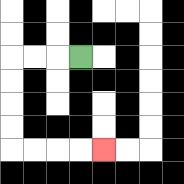{'start': '[3, 2]', 'end': '[4, 6]', 'path_directions': 'L,L,L,D,D,D,D,R,R,R,R', 'path_coordinates': '[[3, 2], [2, 2], [1, 2], [0, 2], [0, 3], [0, 4], [0, 5], [0, 6], [1, 6], [2, 6], [3, 6], [4, 6]]'}